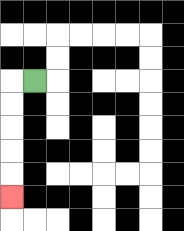{'start': '[1, 3]', 'end': '[0, 8]', 'path_directions': 'L,D,D,D,D,D', 'path_coordinates': '[[1, 3], [0, 3], [0, 4], [0, 5], [0, 6], [0, 7], [0, 8]]'}